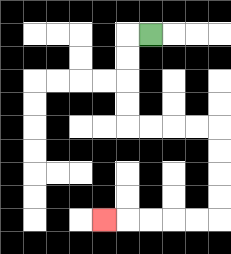{'start': '[6, 1]', 'end': '[4, 9]', 'path_directions': 'L,D,D,D,D,R,R,R,R,D,D,D,D,L,L,L,L,L', 'path_coordinates': '[[6, 1], [5, 1], [5, 2], [5, 3], [5, 4], [5, 5], [6, 5], [7, 5], [8, 5], [9, 5], [9, 6], [9, 7], [9, 8], [9, 9], [8, 9], [7, 9], [6, 9], [5, 9], [4, 9]]'}